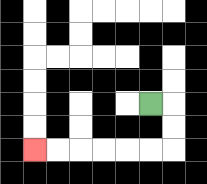{'start': '[6, 4]', 'end': '[1, 6]', 'path_directions': 'R,D,D,L,L,L,L,L,L', 'path_coordinates': '[[6, 4], [7, 4], [7, 5], [7, 6], [6, 6], [5, 6], [4, 6], [3, 6], [2, 6], [1, 6]]'}